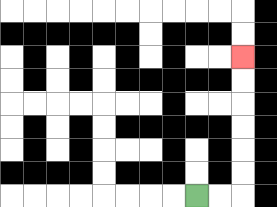{'start': '[8, 8]', 'end': '[10, 2]', 'path_directions': 'R,R,U,U,U,U,U,U', 'path_coordinates': '[[8, 8], [9, 8], [10, 8], [10, 7], [10, 6], [10, 5], [10, 4], [10, 3], [10, 2]]'}